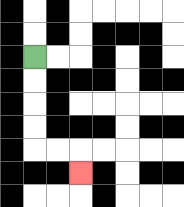{'start': '[1, 2]', 'end': '[3, 7]', 'path_directions': 'D,D,D,D,R,R,D', 'path_coordinates': '[[1, 2], [1, 3], [1, 4], [1, 5], [1, 6], [2, 6], [3, 6], [3, 7]]'}